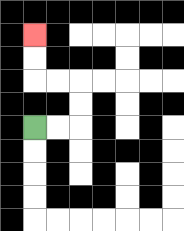{'start': '[1, 5]', 'end': '[1, 1]', 'path_directions': 'R,R,U,U,L,L,U,U', 'path_coordinates': '[[1, 5], [2, 5], [3, 5], [3, 4], [3, 3], [2, 3], [1, 3], [1, 2], [1, 1]]'}